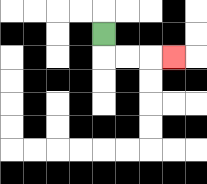{'start': '[4, 1]', 'end': '[7, 2]', 'path_directions': 'D,R,R,R', 'path_coordinates': '[[4, 1], [4, 2], [5, 2], [6, 2], [7, 2]]'}